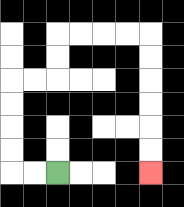{'start': '[2, 7]', 'end': '[6, 7]', 'path_directions': 'L,L,U,U,U,U,R,R,U,U,R,R,R,R,D,D,D,D,D,D', 'path_coordinates': '[[2, 7], [1, 7], [0, 7], [0, 6], [0, 5], [0, 4], [0, 3], [1, 3], [2, 3], [2, 2], [2, 1], [3, 1], [4, 1], [5, 1], [6, 1], [6, 2], [6, 3], [6, 4], [6, 5], [6, 6], [6, 7]]'}